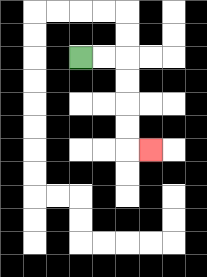{'start': '[3, 2]', 'end': '[6, 6]', 'path_directions': 'R,R,D,D,D,D,R', 'path_coordinates': '[[3, 2], [4, 2], [5, 2], [5, 3], [5, 4], [5, 5], [5, 6], [6, 6]]'}